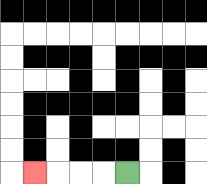{'start': '[5, 7]', 'end': '[1, 7]', 'path_directions': 'L,L,L,L', 'path_coordinates': '[[5, 7], [4, 7], [3, 7], [2, 7], [1, 7]]'}